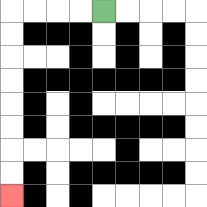{'start': '[4, 0]', 'end': '[0, 8]', 'path_directions': 'L,L,L,L,D,D,D,D,D,D,D,D', 'path_coordinates': '[[4, 0], [3, 0], [2, 0], [1, 0], [0, 0], [0, 1], [0, 2], [0, 3], [0, 4], [0, 5], [0, 6], [0, 7], [0, 8]]'}